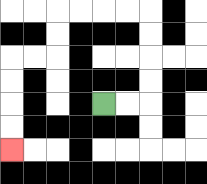{'start': '[4, 4]', 'end': '[0, 6]', 'path_directions': 'R,R,U,U,U,U,L,L,L,L,D,D,L,L,D,D,D,D', 'path_coordinates': '[[4, 4], [5, 4], [6, 4], [6, 3], [6, 2], [6, 1], [6, 0], [5, 0], [4, 0], [3, 0], [2, 0], [2, 1], [2, 2], [1, 2], [0, 2], [0, 3], [0, 4], [0, 5], [0, 6]]'}